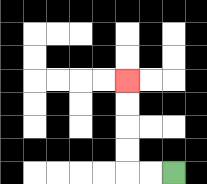{'start': '[7, 7]', 'end': '[5, 3]', 'path_directions': 'L,L,U,U,U,U', 'path_coordinates': '[[7, 7], [6, 7], [5, 7], [5, 6], [5, 5], [5, 4], [5, 3]]'}